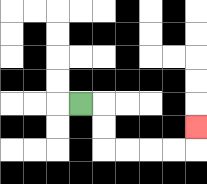{'start': '[3, 4]', 'end': '[8, 5]', 'path_directions': 'R,D,D,R,R,R,R,U', 'path_coordinates': '[[3, 4], [4, 4], [4, 5], [4, 6], [5, 6], [6, 6], [7, 6], [8, 6], [8, 5]]'}